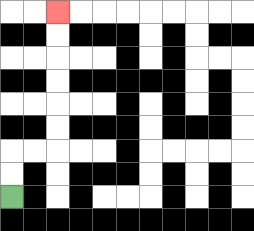{'start': '[0, 8]', 'end': '[2, 0]', 'path_directions': 'U,U,R,R,U,U,U,U,U,U', 'path_coordinates': '[[0, 8], [0, 7], [0, 6], [1, 6], [2, 6], [2, 5], [2, 4], [2, 3], [2, 2], [2, 1], [2, 0]]'}